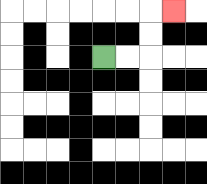{'start': '[4, 2]', 'end': '[7, 0]', 'path_directions': 'R,R,U,U,R', 'path_coordinates': '[[4, 2], [5, 2], [6, 2], [6, 1], [6, 0], [7, 0]]'}